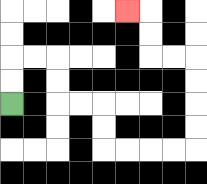{'start': '[0, 4]', 'end': '[5, 0]', 'path_directions': 'U,U,R,R,D,D,R,R,D,D,R,R,R,R,U,U,U,U,L,L,U,U,L', 'path_coordinates': '[[0, 4], [0, 3], [0, 2], [1, 2], [2, 2], [2, 3], [2, 4], [3, 4], [4, 4], [4, 5], [4, 6], [5, 6], [6, 6], [7, 6], [8, 6], [8, 5], [8, 4], [8, 3], [8, 2], [7, 2], [6, 2], [6, 1], [6, 0], [5, 0]]'}